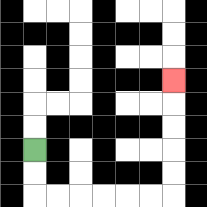{'start': '[1, 6]', 'end': '[7, 3]', 'path_directions': 'D,D,R,R,R,R,R,R,U,U,U,U,U', 'path_coordinates': '[[1, 6], [1, 7], [1, 8], [2, 8], [3, 8], [4, 8], [5, 8], [6, 8], [7, 8], [7, 7], [7, 6], [7, 5], [7, 4], [7, 3]]'}